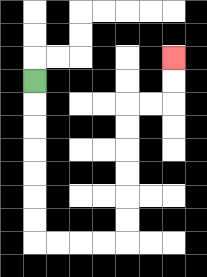{'start': '[1, 3]', 'end': '[7, 2]', 'path_directions': 'D,D,D,D,D,D,D,R,R,R,R,U,U,U,U,U,U,R,R,U,U', 'path_coordinates': '[[1, 3], [1, 4], [1, 5], [1, 6], [1, 7], [1, 8], [1, 9], [1, 10], [2, 10], [3, 10], [4, 10], [5, 10], [5, 9], [5, 8], [5, 7], [5, 6], [5, 5], [5, 4], [6, 4], [7, 4], [7, 3], [7, 2]]'}